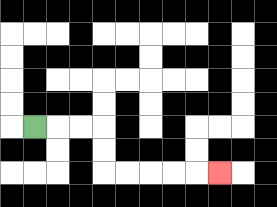{'start': '[1, 5]', 'end': '[9, 7]', 'path_directions': 'R,R,R,D,D,R,R,R,R,R', 'path_coordinates': '[[1, 5], [2, 5], [3, 5], [4, 5], [4, 6], [4, 7], [5, 7], [6, 7], [7, 7], [8, 7], [9, 7]]'}